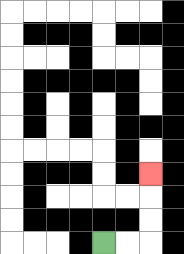{'start': '[4, 10]', 'end': '[6, 7]', 'path_directions': 'R,R,U,U,U', 'path_coordinates': '[[4, 10], [5, 10], [6, 10], [6, 9], [6, 8], [6, 7]]'}